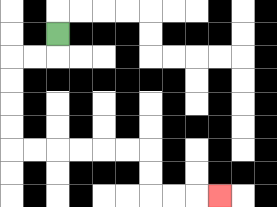{'start': '[2, 1]', 'end': '[9, 8]', 'path_directions': 'D,L,L,D,D,D,D,R,R,R,R,R,R,D,D,R,R,R', 'path_coordinates': '[[2, 1], [2, 2], [1, 2], [0, 2], [0, 3], [0, 4], [0, 5], [0, 6], [1, 6], [2, 6], [3, 6], [4, 6], [5, 6], [6, 6], [6, 7], [6, 8], [7, 8], [8, 8], [9, 8]]'}